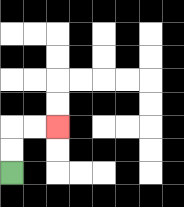{'start': '[0, 7]', 'end': '[2, 5]', 'path_directions': 'U,U,R,R', 'path_coordinates': '[[0, 7], [0, 6], [0, 5], [1, 5], [2, 5]]'}